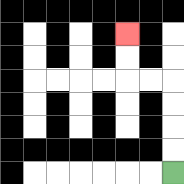{'start': '[7, 7]', 'end': '[5, 1]', 'path_directions': 'U,U,U,U,L,L,U,U', 'path_coordinates': '[[7, 7], [7, 6], [7, 5], [7, 4], [7, 3], [6, 3], [5, 3], [5, 2], [5, 1]]'}